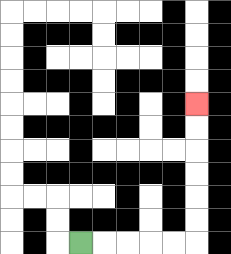{'start': '[3, 10]', 'end': '[8, 4]', 'path_directions': 'R,R,R,R,R,U,U,U,U,U,U', 'path_coordinates': '[[3, 10], [4, 10], [5, 10], [6, 10], [7, 10], [8, 10], [8, 9], [8, 8], [8, 7], [8, 6], [8, 5], [8, 4]]'}